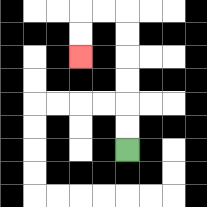{'start': '[5, 6]', 'end': '[3, 2]', 'path_directions': 'U,U,U,U,U,U,L,L,D,D', 'path_coordinates': '[[5, 6], [5, 5], [5, 4], [5, 3], [5, 2], [5, 1], [5, 0], [4, 0], [3, 0], [3, 1], [3, 2]]'}